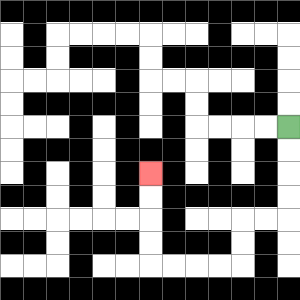{'start': '[12, 5]', 'end': '[6, 7]', 'path_directions': 'D,D,D,D,L,L,D,D,L,L,L,L,U,U,U,U', 'path_coordinates': '[[12, 5], [12, 6], [12, 7], [12, 8], [12, 9], [11, 9], [10, 9], [10, 10], [10, 11], [9, 11], [8, 11], [7, 11], [6, 11], [6, 10], [6, 9], [6, 8], [6, 7]]'}